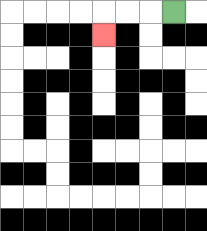{'start': '[7, 0]', 'end': '[4, 1]', 'path_directions': 'L,L,L,D', 'path_coordinates': '[[7, 0], [6, 0], [5, 0], [4, 0], [4, 1]]'}